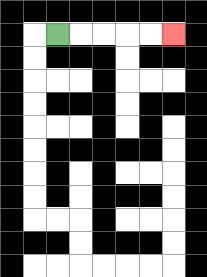{'start': '[2, 1]', 'end': '[7, 1]', 'path_directions': 'R,R,R,R,R', 'path_coordinates': '[[2, 1], [3, 1], [4, 1], [5, 1], [6, 1], [7, 1]]'}